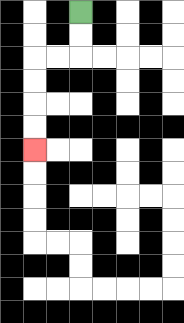{'start': '[3, 0]', 'end': '[1, 6]', 'path_directions': 'D,D,L,L,D,D,D,D', 'path_coordinates': '[[3, 0], [3, 1], [3, 2], [2, 2], [1, 2], [1, 3], [1, 4], [1, 5], [1, 6]]'}